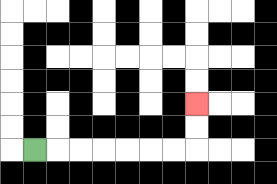{'start': '[1, 6]', 'end': '[8, 4]', 'path_directions': 'R,R,R,R,R,R,R,U,U', 'path_coordinates': '[[1, 6], [2, 6], [3, 6], [4, 6], [5, 6], [6, 6], [7, 6], [8, 6], [8, 5], [8, 4]]'}